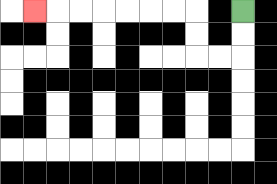{'start': '[10, 0]', 'end': '[1, 0]', 'path_directions': 'D,D,L,L,U,U,L,L,L,L,L,L,L', 'path_coordinates': '[[10, 0], [10, 1], [10, 2], [9, 2], [8, 2], [8, 1], [8, 0], [7, 0], [6, 0], [5, 0], [4, 0], [3, 0], [2, 0], [1, 0]]'}